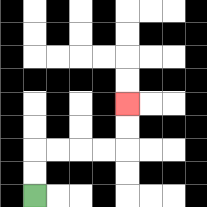{'start': '[1, 8]', 'end': '[5, 4]', 'path_directions': 'U,U,R,R,R,R,U,U', 'path_coordinates': '[[1, 8], [1, 7], [1, 6], [2, 6], [3, 6], [4, 6], [5, 6], [5, 5], [5, 4]]'}